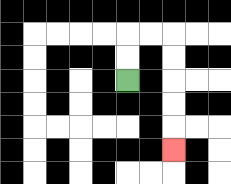{'start': '[5, 3]', 'end': '[7, 6]', 'path_directions': 'U,U,R,R,D,D,D,D,D', 'path_coordinates': '[[5, 3], [5, 2], [5, 1], [6, 1], [7, 1], [7, 2], [7, 3], [7, 4], [7, 5], [7, 6]]'}